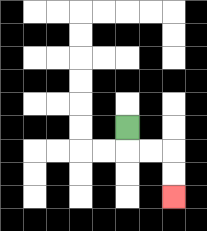{'start': '[5, 5]', 'end': '[7, 8]', 'path_directions': 'D,R,R,D,D', 'path_coordinates': '[[5, 5], [5, 6], [6, 6], [7, 6], [7, 7], [7, 8]]'}